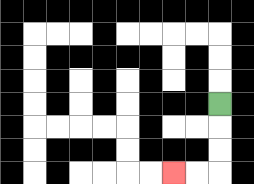{'start': '[9, 4]', 'end': '[7, 7]', 'path_directions': 'D,D,D,L,L', 'path_coordinates': '[[9, 4], [9, 5], [9, 6], [9, 7], [8, 7], [7, 7]]'}